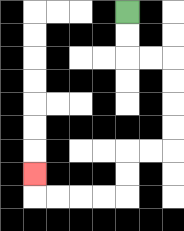{'start': '[5, 0]', 'end': '[1, 7]', 'path_directions': 'D,D,R,R,D,D,D,D,L,L,D,D,L,L,L,L,U', 'path_coordinates': '[[5, 0], [5, 1], [5, 2], [6, 2], [7, 2], [7, 3], [7, 4], [7, 5], [7, 6], [6, 6], [5, 6], [5, 7], [5, 8], [4, 8], [3, 8], [2, 8], [1, 8], [1, 7]]'}